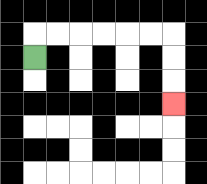{'start': '[1, 2]', 'end': '[7, 4]', 'path_directions': 'U,R,R,R,R,R,R,D,D,D', 'path_coordinates': '[[1, 2], [1, 1], [2, 1], [3, 1], [4, 1], [5, 1], [6, 1], [7, 1], [7, 2], [7, 3], [7, 4]]'}